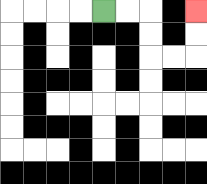{'start': '[4, 0]', 'end': '[8, 0]', 'path_directions': 'R,R,D,D,R,R,U,U', 'path_coordinates': '[[4, 0], [5, 0], [6, 0], [6, 1], [6, 2], [7, 2], [8, 2], [8, 1], [8, 0]]'}